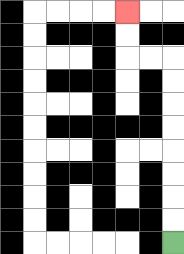{'start': '[7, 10]', 'end': '[5, 0]', 'path_directions': 'U,U,U,U,U,U,U,U,L,L,U,U', 'path_coordinates': '[[7, 10], [7, 9], [7, 8], [7, 7], [7, 6], [7, 5], [7, 4], [7, 3], [7, 2], [6, 2], [5, 2], [5, 1], [5, 0]]'}